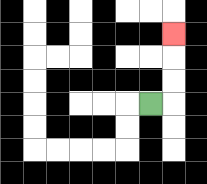{'start': '[6, 4]', 'end': '[7, 1]', 'path_directions': 'R,U,U,U', 'path_coordinates': '[[6, 4], [7, 4], [7, 3], [7, 2], [7, 1]]'}